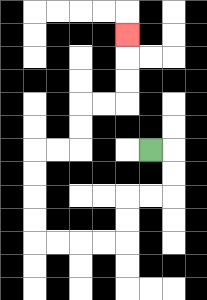{'start': '[6, 6]', 'end': '[5, 1]', 'path_directions': 'R,D,D,L,L,D,D,L,L,L,L,U,U,U,U,R,R,U,U,R,R,U,U,U', 'path_coordinates': '[[6, 6], [7, 6], [7, 7], [7, 8], [6, 8], [5, 8], [5, 9], [5, 10], [4, 10], [3, 10], [2, 10], [1, 10], [1, 9], [1, 8], [1, 7], [1, 6], [2, 6], [3, 6], [3, 5], [3, 4], [4, 4], [5, 4], [5, 3], [5, 2], [5, 1]]'}